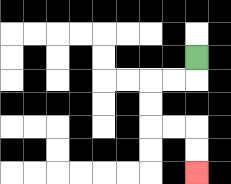{'start': '[8, 2]', 'end': '[8, 7]', 'path_directions': 'D,L,L,D,D,R,R,D,D', 'path_coordinates': '[[8, 2], [8, 3], [7, 3], [6, 3], [6, 4], [6, 5], [7, 5], [8, 5], [8, 6], [8, 7]]'}